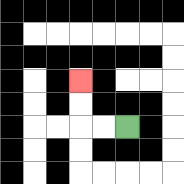{'start': '[5, 5]', 'end': '[3, 3]', 'path_directions': 'L,L,U,U', 'path_coordinates': '[[5, 5], [4, 5], [3, 5], [3, 4], [3, 3]]'}